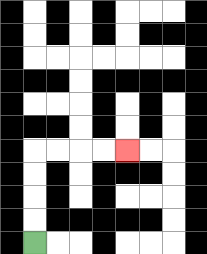{'start': '[1, 10]', 'end': '[5, 6]', 'path_directions': 'U,U,U,U,R,R,R,R', 'path_coordinates': '[[1, 10], [1, 9], [1, 8], [1, 7], [1, 6], [2, 6], [3, 6], [4, 6], [5, 6]]'}